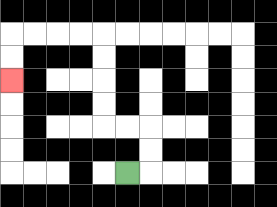{'start': '[5, 7]', 'end': '[0, 3]', 'path_directions': 'R,U,U,L,L,U,U,U,U,L,L,L,L,D,D', 'path_coordinates': '[[5, 7], [6, 7], [6, 6], [6, 5], [5, 5], [4, 5], [4, 4], [4, 3], [4, 2], [4, 1], [3, 1], [2, 1], [1, 1], [0, 1], [0, 2], [0, 3]]'}